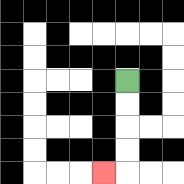{'start': '[5, 3]', 'end': '[4, 7]', 'path_directions': 'D,D,D,D,L', 'path_coordinates': '[[5, 3], [5, 4], [5, 5], [5, 6], [5, 7], [4, 7]]'}